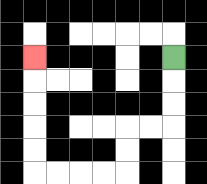{'start': '[7, 2]', 'end': '[1, 2]', 'path_directions': 'D,D,D,L,L,D,D,L,L,L,L,U,U,U,U,U', 'path_coordinates': '[[7, 2], [7, 3], [7, 4], [7, 5], [6, 5], [5, 5], [5, 6], [5, 7], [4, 7], [3, 7], [2, 7], [1, 7], [1, 6], [1, 5], [1, 4], [1, 3], [1, 2]]'}